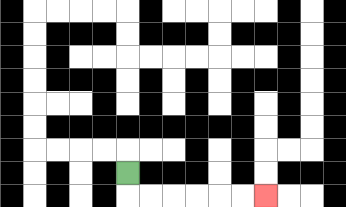{'start': '[5, 7]', 'end': '[11, 8]', 'path_directions': 'D,R,R,R,R,R,R', 'path_coordinates': '[[5, 7], [5, 8], [6, 8], [7, 8], [8, 8], [9, 8], [10, 8], [11, 8]]'}